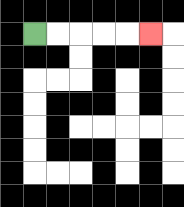{'start': '[1, 1]', 'end': '[6, 1]', 'path_directions': 'R,R,R,R,R', 'path_coordinates': '[[1, 1], [2, 1], [3, 1], [4, 1], [5, 1], [6, 1]]'}